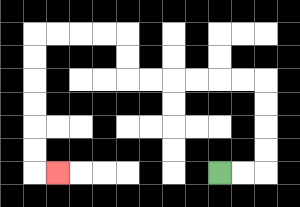{'start': '[9, 7]', 'end': '[2, 7]', 'path_directions': 'R,R,U,U,U,U,L,L,L,L,L,L,U,U,L,L,L,L,D,D,D,D,D,D,R', 'path_coordinates': '[[9, 7], [10, 7], [11, 7], [11, 6], [11, 5], [11, 4], [11, 3], [10, 3], [9, 3], [8, 3], [7, 3], [6, 3], [5, 3], [5, 2], [5, 1], [4, 1], [3, 1], [2, 1], [1, 1], [1, 2], [1, 3], [1, 4], [1, 5], [1, 6], [1, 7], [2, 7]]'}